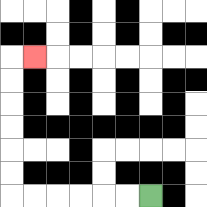{'start': '[6, 8]', 'end': '[1, 2]', 'path_directions': 'L,L,L,L,L,L,U,U,U,U,U,U,R', 'path_coordinates': '[[6, 8], [5, 8], [4, 8], [3, 8], [2, 8], [1, 8], [0, 8], [0, 7], [0, 6], [0, 5], [0, 4], [0, 3], [0, 2], [1, 2]]'}